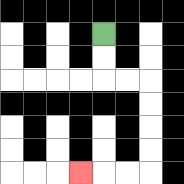{'start': '[4, 1]', 'end': '[3, 7]', 'path_directions': 'D,D,R,R,D,D,D,D,L,L,L', 'path_coordinates': '[[4, 1], [4, 2], [4, 3], [5, 3], [6, 3], [6, 4], [6, 5], [6, 6], [6, 7], [5, 7], [4, 7], [3, 7]]'}